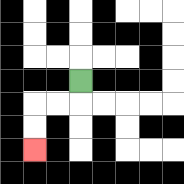{'start': '[3, 3]', 'end': '[1, 6]', 'path_directions': 'D,L,L,D,D', 'path_coordinates': '[[3, 3], [3, 4], [2, 4], [1, 4], [1, 5], [1, 6]]'}